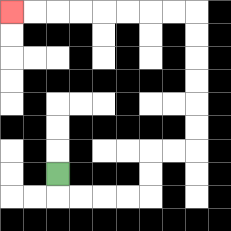{'start': '[2, 7]', 'end': '[0, 0]', 'path_directions': 'D,R,R,R,R,U,U,R,R,U,U,U,U,U,U,L,L,L,L,L,L,L,L', 'path_coordinates': '[[2, 7], [2, 8], [3, 8], [4, 8], [5, 8], [6, 8], [6, 7], [6, 6], [7, 6], [8, 6], [8, 5], [8, 4], [8, 3], [8, 2], [8, 1], [8, 0], [7, 0], [6, 0], [5, 0], [4, 0], [3, 0], [2, 0], [1, 0], [0, 0]]'}